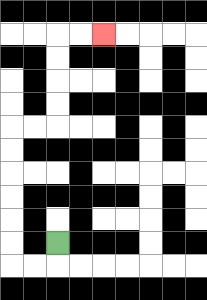{'start': '[2, 10]', 'end': '[4, 1]', 'path_directions': 'D,L,L,U,U,U,U,U,U,R,R,U,U,U,U,R,R', 'path_coordinates': '[[2, 10], [2, 11], [1, 11], [0, 11], [0, 10], [0, 9], [0, 8], [0, 7], [0, 6], [0, 5], [1, 5], [2, 5], [2, 4], [2, 3], [2, 2], [2, 1], [3, 1], [4, 1]]'}